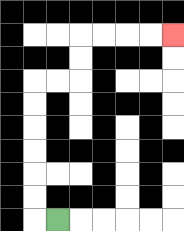{'start': '[2, 9]', 'end': '[7, 1]', 'path_directions': 'L,U,U,U,U,U,U,R,R,U,U,R,R,R,R', 'path_coordinates': '[[2, 9], [1, 9], [1, 8], [1, 7], [1, 6], [1, 5], [1, 4], [1, 3], [2, 3], [3, 3], [3, 2], [3, 1], [4, 1], [5, 1], [6, 1], [7, 1]]'}